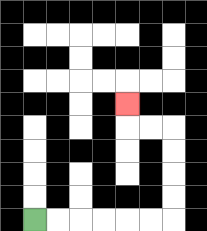{'start': '[1, 9]', 'end': '[5, 4]', 'path_directions': 'R,R,R,R,R,R,U,U,U,U,L,L,U', 'path_coordinates': '[[1, 9], [2, 9], [3, 9], [4, 9], [5, 9], [6, 9], [7, 9], [7, 8], [7, 7], [7, 6], [7, 5], [6, 5], [5, 5], [5, 4]]'}